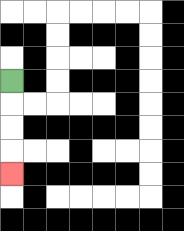{'start': '[0, 3]', 'end': '[0, 7]', 'path_directions': 'D,D,D,D', 'path_coordinates': '[[0, 3], [0, 4], [0, 5], [0, 6], [0, 7]]'}